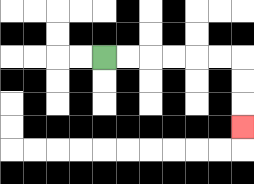{'start': '[4, 2]', 'end': '[10, 5]', 'path_directions': 'R,R,R,R,R,R,D,D,D', 'path_coordinates': '[[4, 2], [5, 2], [6, 2], [7, 2], [8, 2], [9, 2], [10, 2], [10, 3], [10, 4], [10, 5]]'}